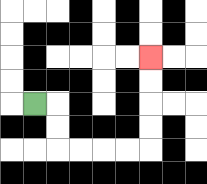{'start': '[1, 4]', 'end': '[6, 2]', 'path_directions': 'R,D,D,R,R,R,R,U,U,U,U', 'path_coordinates': '[[1, 4], [2, 4], [2, 5], [2, 6], [3, 6], [4, 6], [5, 6], [6, 6], [6, 5], [6, 4], [6, 3], [6, 2]]'}